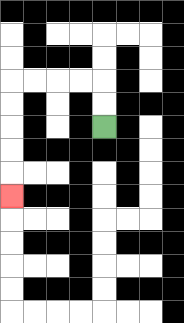{'start': '[4, 5]', 'end': '[0, 8]', 'path_directions': 'U,U,L,L,L,L,D,D,D,D,D', 'path_coordinates': '[[4, 5], [4, 4], [4, 3], [3, 3], [2, 3], [1, 3], [0, 3], [0, 4], [0, 5], [0, 6], [0, 7], [0, 8]]'}